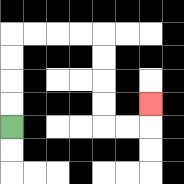{'start': '[0, 5]', 'end': '[6, 4]', 'path_directions': 'U,U,U,U,R,R,R,R,D,D,D,D,R,R,U', 'path_coordinates': '[[0, 5], [0, 4], [0, 3], [0, 2], [0, 1], [1, 1], [2, 1], [3, 1], [4, 1], [4, 2], [4, 3], [4, 4], [4, 5], [5, 5], [6, 5], [6, 4]]'}